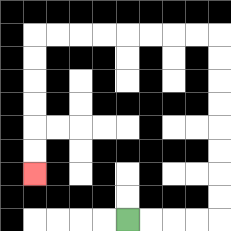{'start': '[5, 9]', 'end': '[1, 7]', 'path_directions': 'R,R,R,R,U,U,U,U,U,U,U,U,L,L,L,L,L,L,L,L,D,D,D,D,D,D', 'path_coordinates': '[[5, 9], [6, 9], [7, 9], [8, 9], [9, 9], [9, 8], [9, 7], [9, 6], [9, 5], [9, 4], [9, 3], [9, 2], [9, 1], [8, 1], [7, 1], [6, 1], [5, 1], [4, 1], [3, 1], [2, 1], [1, 1], [1, 2], [1, 3], [1, 4], [1, 5], [1, 6], [1, 7]]'}